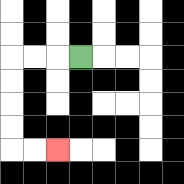{'start': '[3, 2]', 'end': '[2, 6]', 'path_directions': 'L,L,L,D,D,D,D,R,R', 'path_coordinates': '[[3, 2], [2, 2], [1, 2], [0, 2], [0, 3], [0, 4], [0, 5], [0, 6], [1, 6], [2, 6]]'}